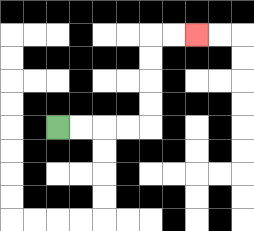{'start': '[2, 5]', 'end': '[8, 1]', 'path_directions': 'R,R,R,R,U,U,U,U,R,R', 'path_coordinates': '[[2, 5], [3, 5], [4, 5], [5, 5], [6, 5], [6, 4], [6, 3], [6, 2], [6, 1], [7, 1], [8, 1]]'}